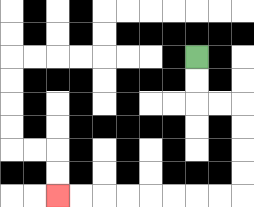{'start': '[8, 2]', 'end': '[2, 8]', 'path_directions': 'D,D,R,R,D,D,D,D,L,L,L,L,L,L,L,L', 'path_coordinates': '[[8, 2], [8, 3], [8, 4], [9, 4], [10, 4], [10, 5], [10, 6], [10, 7], [10, 8], [9, 8], [8, 8], [7, 8], [6, 8], [5, 8], [4, 8], [3, 8], [2, 8]]'}